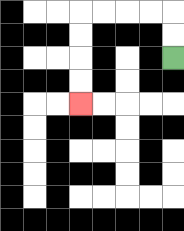{'start': '[7, 2]', 'end': '[3, 4]', 'path_directions': 'U,U,L,L,L,L,D,D,D,D', 'path_coordinates': '[[7, 2], [7, 1], [7, 0], [6, 0], [5, 0], [4, 0], [3, 0], [3, 1], [3, 2], [3, 3], [3, 4]]'}